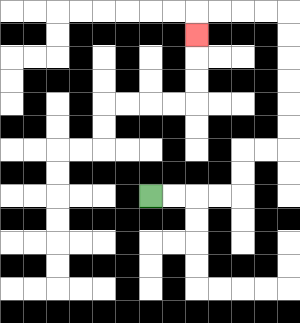{'start': '[6, 8]', 'end': '[8, 1]', 'path_directions': 'R,R,R,R,U,U,R,R,U,U,U,U,U,U,L,L,L,L,D', 'path_coordinates': '[[6, 8], [7, 8], [8, 8], [9, 8], [10, 8], [10, 7], [10, 6], [11, 6], [12, 6], [12, 5], [12, 4], [12, 3], [12, 2], [12, 1], [12, 0], [11, 0], [10, 0], [9, 0], [8, 0], [8, 1]]'}